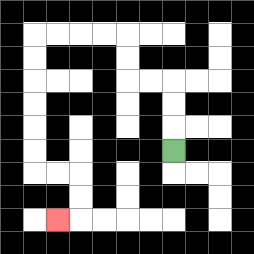{'start': '[7, 6]', 'end': '[2, 9]', 'path_directions': 'U,U,U,L,L,U,U,L,L,L,L,D,D,D,D,D,D,R,R,D,D,L', 'path_coordinates': '[[7, 6], [7, 5], [7, 4], [7, 3], [6, 3], [5, 3], [5, 2], [5, 1], [4, 1], [3, 1], [2, 1], [1, 1], [1, 2], [1, 3], [1, 4], [1, 5], [1, 6], [1, 7], [2, 7], [3, 7], [3, 8], [3, 9], [2, 9]]'}